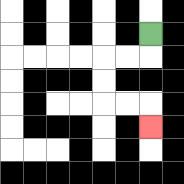{'start': '[6, 1]', 'end': '[6, 5]', 'path_directions': 'D,L,L,D,D,R,R,D', 'path_coordinates': '[[6, 1], [6, 2], [5, 2], [4, 2], [4, 3], [4, 4], [5, 4], [6, 4], [6, 5]]'}